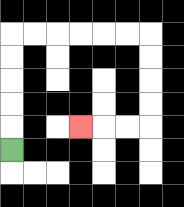{'start': '[0, 6]', 'end': '[3, 5]', 'path_directions': 'U,U,U,U,U,R,R,R,R,R,R,D,D,D,D,L,L,L', 'path_coordinates': '[[0, 6], [0, 5], [0, 4], [0, 3], [0, 2], [0, 1], [1, 1], [2, 1], [3, 1], [4, 1], [5, 1], [6, 1], [6, 2], [6, 3], [6, 4], [6, 5], [5, 5], [4, 5], [3, 5]]'}